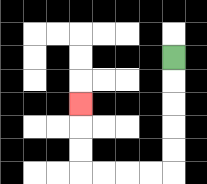{'start': '[7, 2]', 'end': '[3, 4]', 'path_directions': 'D,D,D,D,D,L,L,L,L,U,U,U', 'path_coordinates': '[[7, 2], [7, 3], [7, 4], [7, 5], [7, 6], [7, 7], [6, 7], [5, 7], [4, 7], [3, 7], [3, 6], [3, 5], [3, 4]]'}